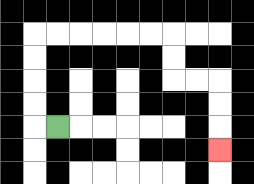{'start': '[2, 5]', 'end': '[9, 6]', 'path_directions': 'L,U,U,U,U,R,R,R,R,R,R,D,D,R,R,D,D,D', 'path_coordinates': '[[2, 5], [1, 5], [1, 4], [1, 3], [1, 2], [1, 1], [2, 1], [3, 1], [4, 1], [5, 1], [6, 1], [7, 1], [7, 2], [7, 3], [8, 3], [9, 3], [9, 4], [9, 5], [9, 6]]'}